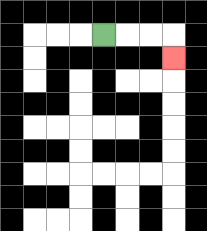{'start': '[4, 1]', 'end': '[7, 2]', 'path_directions': 'R,R,R,D', 'path_coordinates': '[[4, 1], [5, 1], [6, 1], [7, 1], [7, 2]]'}